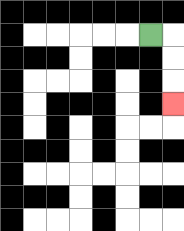{'start': '[6, 1]', 'end': '[7, 4]', 'path_directions': 'R,D,D,D', 'path_coordinates': '[[6, 1], [7, 1], [7, 2], [7, 3], [7, 4]]'}